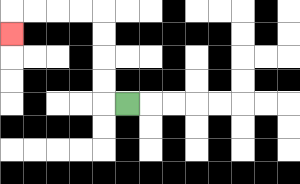{'start': '[5, 4]', 'end': '[0, 1]', 'path_directions': 'L,U,U,U,U,L,L,L,L,D', 'path_coordinates': '[[5, 4], [4, 4], [4, 3], [4, 2], [4, 1], [4, 0], [3, 0], [2, 0], [1, 0], [0, 0], [0, 1]]'}